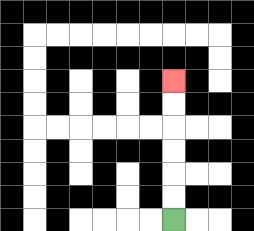{'start': '[7, 9]', 'end': '[7, 3]', 'path_directions': 'U,U,U,U,U,U', 'path_coordinates': '[[7, 9], [7, 8], [7, 7], [7, 6], [7, 5], [7, 4], [7, 3]]'}